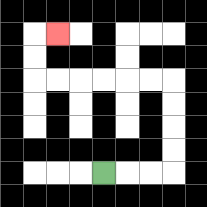{'start': '[4, 7]', 'end': '[2, 1]', 'path_directions': 'R,R,R,U,U,U,U,L,L,L,L,L,L,U,U,R', 'path_coordinates': '[[4, 7], [5, 7], [6, 7], [7, 7], [7, 6], [7, 5], [7, 4], [7, 3], [6, 3], [5, 3], [4, 3], [3, 3], [2, 3], [1, 3], [1, 2], [1, 1], [2, 1]]'}